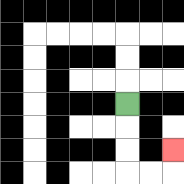{'start': '[5, 4]', 'end': '[7, 6]', 'path_directions': 'D,D,D,R,R,U', 'path_coordinates': '[[5, 4], [5, 5], [5, 6], [5, 7], [6, 7], [7, 7], [7, 6]]'}